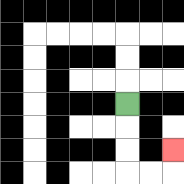{'start': '[5, 4]', 'end': '[7, 6]', 'path_directions': 'D,D,D,R,R,U', 'path_coordinates': '[[5, 4], [5, 5], [5, 6], [5, 7], [6, 7], [7, 7], [7, 6]]'}